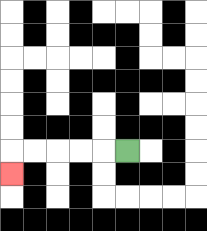{'start': '[5, 6]', 'end': '[0, 7]', 'path_directions': 'L,L,L,L,L,D', 'path_coordinates': '[[5, 6], [4, 6], [3, 6], [2, 6], [1, 6], [0, 6], [0, 7]]'}